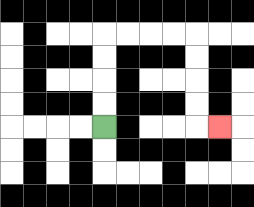{'start': '[4, 5]', 'end': '[9, 5]', 'path_directions': 'U,U,U,U,R,R,R,R,D,D,D,D,R', 'path_coordinates': '[[4, 5], [4, 4], [4, 3], [4, 2], [4, 1], [5, 1], [6, 1], [7, 1], [8, 1], [8, 2], [8, 3], [8, 4], [8, 5], [9, 5]]'}